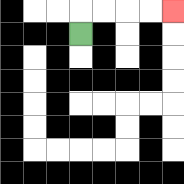{'start': '[3, 1]', 'end': '[7, 0]', 'path_directions': 'U,R,R,R,R', 'path_coordinates': '[[3, 1], [3, 0], [4, 0], [5, 0], [6, 0], [7, 0]]'}